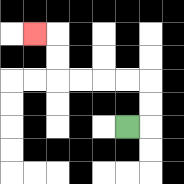{'start': '[5, 5]', 'end': '[1, 1]', 'path_directions': 'R,U,U,L,L,L,L,U,U,L', 'path_coordinates': '[[5, 5], [6, 5], [6, 4], [6, 3], [5, 3], [4, 3], [3, 3], [2, 3], [2, 2], [2, 1], [1, 1]]'}